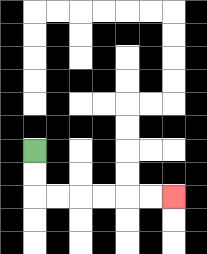{'start': '[1, 6]', 'end': '[7, 8]', 'path_directions': 'D,D,R,R,R,R,R,R', 'path_coordinates': '[[1, 6], [1, 7], [1, 8], [2, 8], [3, 8], [4, 8], [5, 8], [6, 8], [7, 8]]'}